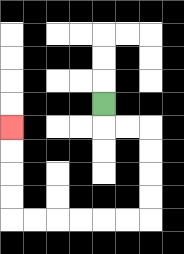{'start': '[4, 4]', 'end': '[0, 5]', 'path_directions': 'D,R,R,D,D,D,D,L,L,L,L,L,L,U,U,U,U', 'path_coordinates': '[[4, 4], [4, 5], [5, 5], [6, 5], [6, 6], [6, 7], [6, 8], [6, 9], [5, 9], [4, 9], [3, 9], [2, 9], [1, 9], [0, 9], [0, 8], [0, 7], [0, 6], [0, 5]]'}